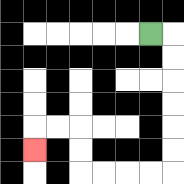{'start': '[6, 1]', 'end': '[1, 6]', 'path_directions': 'R,D,D,D,D,D,D,L,L,L,L,U,U,L,L,D', 'path_coordinates': '[[6, 1], [7, 1], [7, 2], [7, 3], [7, 4], [7, 5], [7, 6], [7, 7], [6, 7], [5, 7], [4, 7], [3, 7], [3, 6], [3, 5], [2, 5], [1, 5], [1, 6]]'}